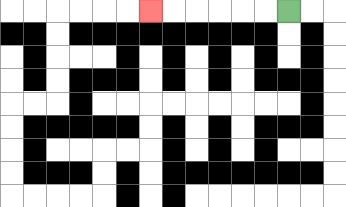{'start': '[12, 0]', 'end': '[6, 0]', 'path_directions': 'L,L,L,L,L,L', 'path_coordinates': '[[12, 0], [11, 0], [10, 0], [9, 0], [8, 0], [7, 0], [6, 0]]'}